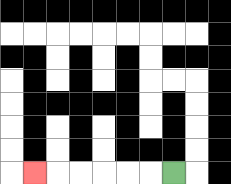{'start': '[7, 7]', 'end': '[1, 7]', 'path_directions': 'L,L,L,L,L,L', 'path_coordinates': '[[7, 7], [6, 7], [5, 7], [4, 7], [3, 7], [2, 7], [1, 7]]'}